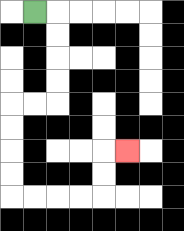{'start': '[1, 0]', 'end': '[5, 6]', 'path_directions': 'R,D,D,D,D,L,L,D,D,D,D,R,R,R,R,U,U,R', 'path_coordinates': '[[1, 0], [2, 0], [2, 1], [2, 2], [2, 3], [2, 4], [1, 4], [0, 4], [0, 5], [0, 6], [0, 7], [0, 8], [1, 8], [2, 8], [3, 8], [4, 8], [4, 7], [4, 6], [5, 6]]'}